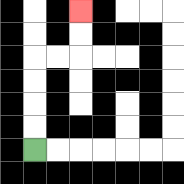{'start': '[1, 6]', 'end': '[3, 0]', 'path_directions': 'U,U,U,U,R,R,U,U', 'path_coordinates': '[[1, 6], [1, 5], [1, 4], [1, 3], [1, 2], [2, 2], [3, 2], [3, 1], [3, 0]]'}